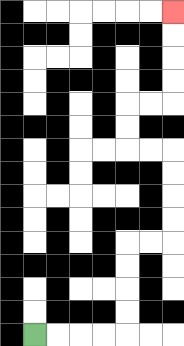{'start': '[1, 14]', 'end': '[7, 0]', 'path_directions': 'R,R,R,R,U,U,U,U,R,R,U,U,U,U,L,L,U,U,R,R,U,U,U,U', 'path_coordinates': '[[1, 14], [2, 14], [3, 14], [4, 14], [5, 14], [5, 13], [5, 12], [5, 11], [5, 10], [6, 10], [7, 10], [7, 9], [7, 8], [7, 7], [7, 6], [6, 6], [5, 6], [5, 5], [5, 4], [6, 4], [7, 4], [7, 3], [7, 2], [7, 1], [7, 0]]'}